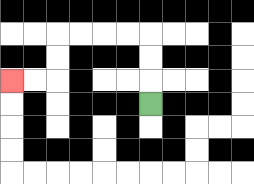{'start': '[6, 4]', 'end': '[0, 3]', 'path_directions': 'U,U,U,L,L,L,L,D,D,L,L', 'path_coordinates': '[[6, 4], [6, 3], [6, 2], [6, 1], [5, 1], [4, 1], [3, 1], [2, 1], [2, 2], [2, 3], [1, 3], [0, 3]]'}